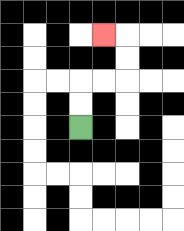{'start': '[3, 5]', 'end': '[4, 1]', 'path_directions': 'U,U,R,R,U,U,L', 'path_coordinates': '[[3, 5], [3, 4], [3, 3], [4, 3], [5, 3], [5, 2], [5, 1], [4, 1]]'}